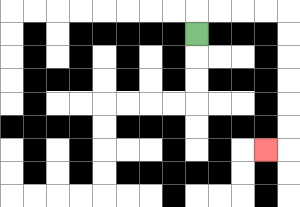{'start': '[8, 1]', 'end': '[11, 6]', 'path_directions': 'U,R,R,R,R,D,D,D,D,D,D,L', 'path_coordinates': '[[8, 1], [8, 0], [9, 0], [10, 0], [11, 0], [12, 0], [12, 1], [12, 2], [12, 3], [12, 4], [12, 5], [12, 6], [11, 6]]'}